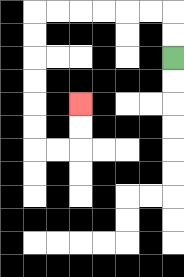{'start': '[7, 2]', 'end': '[3, 4]', 'path_directions': 'U,U,L,L,L,L,L,L,D,D,D,D,D,D,R,R,U,U', 'path_coordinates': '[[7, 2], [7, 1], [7, 0], [6, 0], [5, 0], [4, 0], [3, 0], [2, 0], [1, 0], [1, 1], [1, 2], [1, 3], [1, 4], [1, 5], [1, 6], [2, 6], [3, 6], [3, 5], [3, 4]]'}